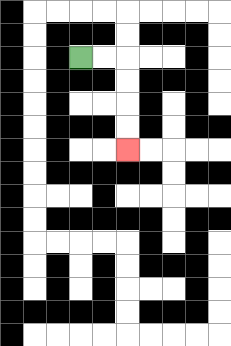{'start': '[3, 2]', 'end': '[5, 6]', 'path_directions': 'R,R,D,D,D,D', 'path_coordinates': '[[3, 2], [4, 2], [5, 2], [5, 3], [5, 4], [5, 5], [5, 6]]'}